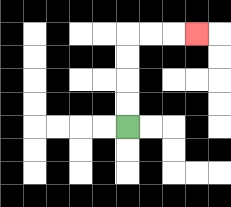{'start': '[5, 5]', 'end': '[8, 1]', 'path_directions': 'U,U,U,U,R,R,R', 'path_coordinates': '[[5, 5], [5, 4], [5, 3], [5, 2], [5, 1], [6, 1], [7, 1], [8, 1]]'}